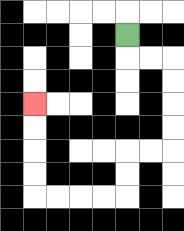{'start': '[5, 1]', 'end': '[1, 4]', 'path_directions': 'D,R,R,D,D,D,D,L,L,D,D,L,L,L,L,U,U,U,U', 'path_coordinates': '[[5, 1], [5, 2], [6, 2], [7, 2], [7, 3], [7, 4], [7, 5], [7, 6], [6, 6], [5, 6], [5, 7], [5, 8], [4, 8], [3, 8], [2, 8], [1, 8], [1, 7], [1, 6], [1, 5], [1, 4]]'}